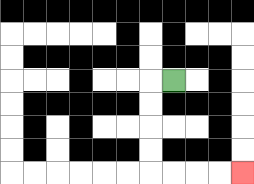{'start': '[7, 3]', 'end': '[10, 7]', 'path_directions': 'L,D,D,D,D,R,R,R,R', 'path_coordinates': '[[7, 3], [6, 3], [6, 4], [6, 5], [6, 6], [6, 7], [7, 7], [8, 7], [9, 7], [10, 7]]'}